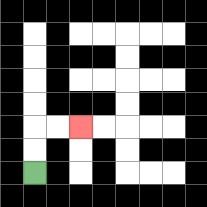{'start': '[1, 7]', 'end': '[3, 5]', 'path_directions': 'U,U,R,R', 'path_coordinates': '[[1, 7], [1, 6], [1, 5], [2, 5], [3, 5]]'}